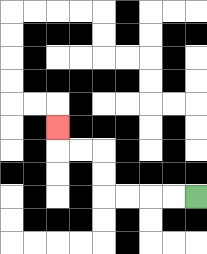{'start': '[8, 8]', 'end': '[2, 5]', 'path_directions': 'L,L,L,L,U,U,L,L,U', 'path_coordinates': '[[8, 8], [7, 8], [6, 8], [5, 8], [4, 8], [4, 7], [4, 6], [3, 6], [2, 6], [2, 5]]'}